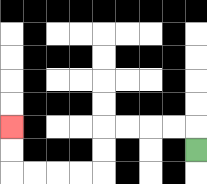{'start': '[8, 6]', 'end': '[0, 5]', 'path_directions': 'U,L,L,L,L,D,D,L,L,L,L,U,U', 'path_coordinates': '[[8, 6], [8, 5], [7, 5], [6, 5], [5, 5], [4, 5], [4, 6], [4, 7], [3, 7], [2, 7], [1, 7], [0, 7], [0, 6], [0, 5]]'}